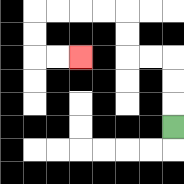{'start': '[7, 5]', 'end': '[3, 2]', 'path_directions': 'U,U,U,L,L,U,U,L,L,L,L,D,D,R,R', 'path_coordinates': '[[7, 5], [7, 4], [7, 3], [7, 2], [6, 2], [5, 2], [5, 1], [5, 0], [4, 0], [3, 0], [2, 0], [1, 0], [1, 1], [1, 2], [2, 2], [3, 2]]'}